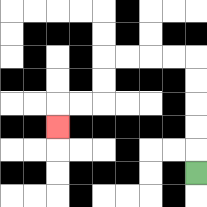{'start': '[8, 7]', 'end': '[2, 5]', 'path_directions': 'U,U,U,U,U,L,L,L,L,D,D,L,L,D', 'path_coordinates': '[[8, 7], [8, 6], [8, 5], [8, 4], [8, 3], [8, 2], [7, 2], [6, 2], [5, 2], [4, 2], [4, 3], [4, 4], [3, 4], [2, 4], [2, 5]]'}